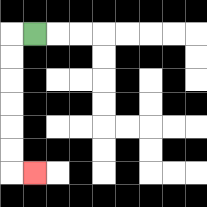{'start': '[1, 1]', 'end': '[1, 7]', 'path_directions': 'L,D,D,D,D,D,D,R', 'path_coordinates': '[[1, 1], [0, 1], [0, 2], [0, 3], [0, 4], [0, 5], [0, 6], [0, 7], [1, 7]]'}